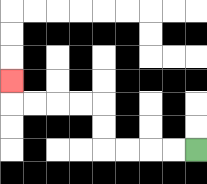{'start': '[8, 6]', 'end': '[0, 3]', 'path_directions': 'L,L,L,L,U,U,L,L,L,L,U', 'path_coordinates': '[[8, 6], [7, 6], [6, 6], [5, 6], [4, 6], [4, 5], [4, 4], [3, 4], [2, 4], [1, 4], [0, 4], [0, 3]]'}